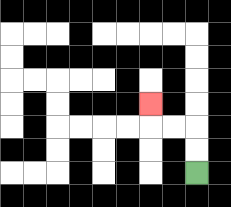{'start': '[8, 7]', 'end': '[6, 4]', 'path_directions': 'U,U,L,L,U', 'path_coordinates': '[[8, 7], [8, 6], [8, 5], [7, 5], [6, 5], [6, 4]]'}